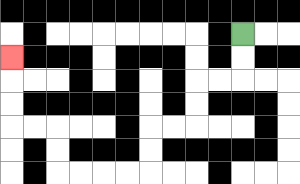{'start': '[10, 1]', 'end': '[0, 2]', 'path_directions': 'D,D,L,L,D,D,L,L,D,D,L,L,L,L,U,U,L,L,U,U,U', 'path_coordinates': '[[10, 1], [10, 2], [10, 3], [9, 3], [8, 3], [8, 4], [8, 5], [7, 5], [6, 5], [6, 6], [6, 7], [5, 7], [4, 7], [3, 7], [2, 7], [2, 6], [2, 5], [1, 5], [0, 5], [0, 4], [0, 3], [0, 2]]'}